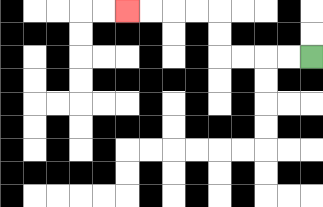{'start': '[13, 2]', 'end': '[5, 0]', 'path_directions': 'L,L,L,L,U,U,L,L,L,L', 'path_coordinates': '[[13, 2], [12, 2], [11, 2], [10, 2], [9, 2], [9, 1], [9, 0], [8, 0], [7, 0], [6, 0], [5, 0]]'}